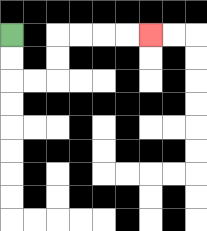{'start': '[0, 1]', 'end': '[6, 1]', 'path_directions': 'D,D,R,R,U,U,R,R,R,R', 'path_coordinates': '[[0, 1], [0, 2], [0, 3], [1, 3], [2, 3], [2, 2], [2, 1], [3, 1], [4, 1], [5, 1], [6, 1]]'}